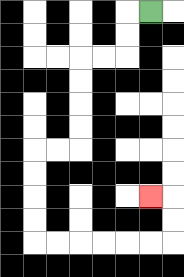{'start': '[6, 0]', 'end': '[6, 8]', 'path_directions': 'L,D,D,L,L,D,D,D,D,L,L,D,D,D,D,R,R,R,R,R,R,U,U,L', 'path_coordinates': '[[6, 0], [5, 0], [5, 1], [5, 2], [4, 2], [3, 2], [3, 3], [3, 4], [3, 5], [3, 6], [2, 6], [1, 6], [1, 7], [1, 8], [1, 9], [1, 10], [2, 10], [3, 10], [4, 10], [5, 10], [6, 10], [7, 10], [7, 9], [7, 8], [6, 8]]'}